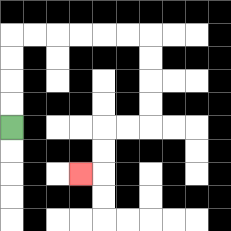{'start': '[0, 5]', 'end': '[3, 7]', 'path_directions': 'U,U,U,U,R,R,R,R,R,R,D,D,D,D,L,L,D,D,L', 'path_coordinates': '[[0, 5], [0, 4], [0, 3], [0, 2], [0, 1], [1, 1], [2, 1], [3, 1], [4, 1], [5, 1], [6, 1], [6, 2], [6, 3], [6, 4], [6, 5], [5, 5], [4, 5], [4, 6], [4, 7], [3, 7]]'}